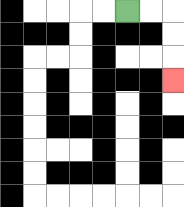{'start': '[5, 0]', 'end': '[7, 3]', 'path_directions': 'R,R,D,D,D', 'path_coordinates': '[[5, 0], [6, 0], [7, 0], [7, 1], [7, 2], [7, 3]]'}